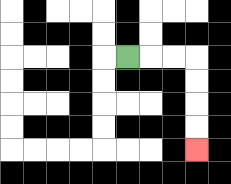{'start': '[5, 2]', 'end': '[8, 6]', 'path_directions': 'R,R,R,D,D,D,D', 'path_coordinates': '[[5, 2], [6, 2], [7, 2], [8, 2], [8, 3], [8, 4], [8, 5], [8, 6]]'}